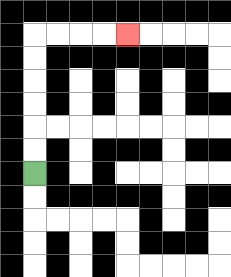{'start': '[1, 7]', 'end': '[5, 1]', 'path_directions': 'U,U,U,U,U,U,R,R,R,R', 'path_coordinates': '[[1, 7], [1, 6], [1, 5], [1, 4], [1, 3], [1, 2], [1, 1], [2, 1], [3, 1], [4, 1], [5, 1]]'}